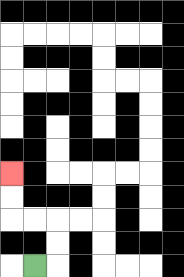{'start': '[1, 11]', 'end': '[0, 7]', 'path_directions': 'R,U,U,L,L,U,U', 'path_coordinates': '[[1, 11], [2, 11], [2, 10], [2, 9], [1, 9], [0, 9], [0, 8], [0, 7]]'}